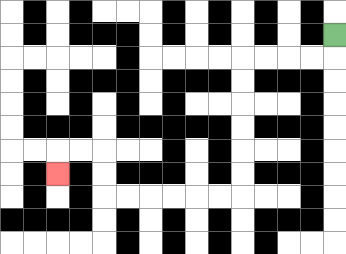{'start': '[14, 1]', 'end': '[2, 7]', 'path_directions': 'D,L,L,L,L,D,D,D,D,D,D,L,L,L,L,L,L,U,U,L,L,D', 'path_coordinates': '[[14, 1], [14, 2], [13, 2], [12, 2], [11, 2], [10, 2], [10, 3], [10, 4], [10, 5], [10, 6], [10, 7], [10, 8], [9, 8], [8, 8], [7, 8], [6, 8], [5, 8], [4, 8], [4, 7], [4, 6], [3, 6], [2, 6], [2, 7]]'}